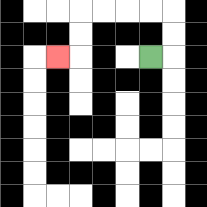{'start': '[6, 2]', 'end': '[2, 2]', 'path_directions': 'R,U,U,L,L,L,L,D,D,L', 'path_coordinates': '[[6, 2], [7, 2], [7, 1], [7, 0], [6, 0], [5, 0], [4, 0], [3, 0], [3, 1], [3, 2], [2, 2]]'}